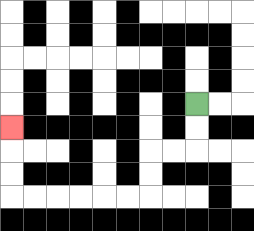{'start': '[8, 4]', 'end': '[0, 5]', 'path_directions': 'D,D,L,L,D,D,L,L,L,L,L,L,U,U,U', 'path_coordinates': '[[8, 4], [8, 5], [8, 6], [7, 6], [6, 6], [6, 7], [6, 8], [5, 8], [4, 8], [3, 8], [2, 8], [1, 8], [0, 8], [0, 7], [0, 6], [0, 5]]'}